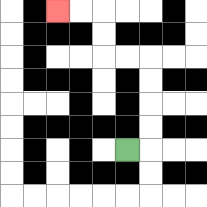{'start': '[5, 6]', 'end': '[2, 0]', 'path_directions': 'R,U,U,U,U,L,L,U,U,L,L', 'path_coordinates': '[[5, 6], [6, 6], [6, 5], [6, 4], [6, 3], [6, 2], [5, 2], [4, 2], [4, 1], [4, 0], [3, 0], [2, 0]]'}